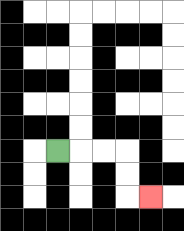{'start': '[2, 6]', 'end': '[6, 8]', 'path_directions': 'R,R,R,D,D,R', 'path_coordinates': '[[2, 6], [3, 6], [4, 6], [5, 6], [5, 7], [5, 8], [6, 8]]'}